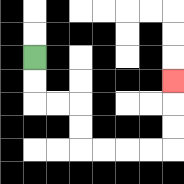{'start': '[1, 2]', 'end': '[7, 3]', 'path_directions': 'D,D,R,R,D,D,R,R,R,R,U,U,U', 'path_coordinates': '[[1, 2], [1, 3], [1, 4], [2, 4], [3, 4], [3, 5], [3, 6], [4, 6], [5, 6], [6, 6], [7, 6], [7, 5], [7, 4], [7, 3]]'}